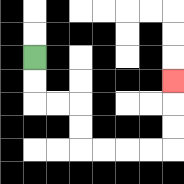{'start': '[1, 2]', 'end': '[7, 3]', 'path_directions': 'D,D,R,R,D,D,R,R,R,R,U,U,U', 'path_coordinates': '[[1, 2], [1, 3], [1, 4], [2, 4], [3, 4], [3, 5], [3, 6], [4, 6], [5, 6], [6, 6], [7, 6], [7, 5], [7, 4], [7, 3]]'}